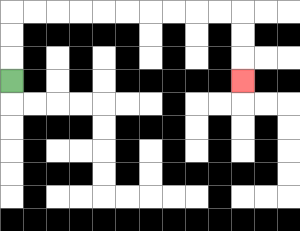{'start': '[0, 3]', 'end': '[10, 3]', 'path_directions': 'U,U,U,R,R,R,R,R,R,R,R,R,R,D,D,D', 'path_coordinates': '[[0, 3], [0, 2], [0, 1], [0, 0], [1, 0], [2, 0], [3, 0], [4, 0], [5, 0], [6, 0], [7, 0], [8, 0], [9, 0], [10, 0], [10, 1], [10, 2], [10, 3]]'}